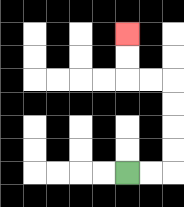{'start': '[5, 7]', 'end': '[5, 1]', 'path_directions': 'R,R,U,U,U,U,L,L,U,U', 'path_coordinates': '[[5, 7], [6, 7], [7, 7], [7, 6], [7, 5], [7, 4], [7, 3], [6, 3], [5, 3], [5, 2], [5, 1]]'}